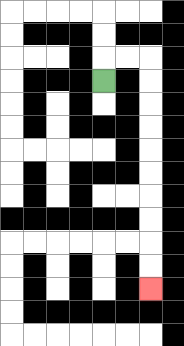{'start': '[4, 3]', 'end': '[6, 12]', 'path_directions': 'U,R,R,D,D,D,D,D,D,D,D,D,D', 'path_coordinates': '[[4, 3], [4, 2], [5, 2], [6, 2], [6, 3], [6, 4], [6, 5], [6, 6], [6, 7], [6, 8], [6, 9], [6, 10], [6, 11], [6, 12]]'}